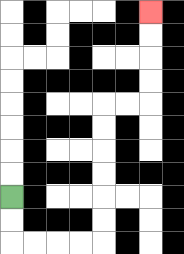{'start': '[0, 8]', 'end': '[6, 0]', 'path_directions': 'D,D,R,R,R,R,U,U,U,U,U,U,R,R,U,U,U,U', 'path_coordinates': '[[0, 8], [0, 9], [0, 10], [1, 10], [2, 10], [3, 10], [4, 10], [4, 9], [4, 8], [4, 7], [4, 6], [4, 5], [4, 4], [5, 4], [6, 4], [6, 3], [6, 2], [6, 1], [6, 0]]'}